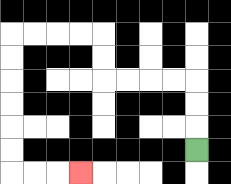{'start': '[8, 6]', 'end': '[3, 7]', 'path_directions': 'U,U,U,L,L,L,L,U,U,L,L,L,L,D,D,D,D,D,D,R,R,R', 'path_coordinates': '[[8, 6], [8, 5], [8, 4], [8, 3], [7, 3], [6, 3], [5, 3], [4, 3], [4, 2], [4, 1], [3, 1], [2, 1], [1, 1], [0, 1], [0, 2], [0, 3], [0, 4], [0, 5], [0, 6], [0, 7], [1, 7], [2, 7], [3, 7]]'}